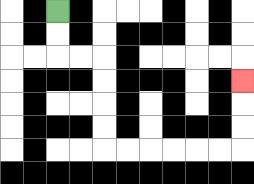{'start': '[2, 0]', 'end': '[10, 3]', 'path_directions': 'D,D,R,R,D,D,D,D,R,R,R,R,R,R,U,U,U', 'path_coordinates': '[[2, 0], [2, 1], [2, 2], [3, 2], [4, 2], [4, 3], [4, 4], [4, 5], [4, 6], [5, 6], [6, 6], [7, 6], [8, 6], [9, 6], [10, 6], [10, 5], [10, 4], [10, 3]]'}